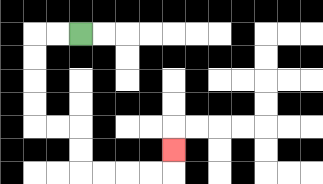{'start': '[3, 1]', 'end': '[7, 6]', 'path_directions': 'L,L,D,D,D,D,R,R,D,D,R,R,R,R,U', 'path_coordinates': '[[3, 1], [2, 1], [1, 1], [1, 2], [1, 3], [1, 4], [1, 5], [2, 5], [3, 5], [3, 6], [3, 7], [4, 7], [5, 7], [6, 7], [7, 7], [7, 6]]'}